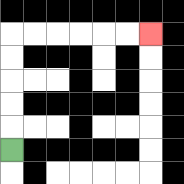{'start': '[0, 6]', 'end': '[6, 1]', 'path_directions': 'U,U,U,U,U,R,R,R,R,R,R', 'path_coordinates': '[[0, 6], [0, 5], [0, 4], [0, 3], [0, 2], [0, 1], [1, 1], [2, 1], [3, 1], [4, 1], [5, 1], [6, 1]]'}